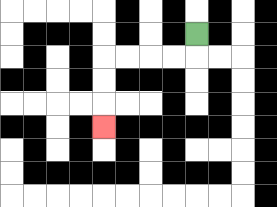{'start': '[8, 1]', 'end': '[4, 5]', 'path_directions': 'D,L,L,L,L,D,D,D', 'path_coordinates': '[[8, 1], [8, 2], [7, 2], [6, 2], [5, 2], [4, 2], [4, 3], [4, 4], [4, 5]]'}